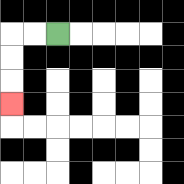{'start': '[2, 1]', 'end': '[0, 4]', 'path_directions': 'L,L,D,D,D', 'path_coordinates': '[[2, 1], [1, 1], [0, 1], [0, 2], [0, 3], [0, 4]]'}